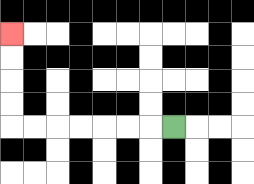{'start': '[7, 5]', 'end': '[0, 1]', 'path_directions': 'L,L,L,L,L,L,L,U,U,U,U', 'path_coordinates': '[[7, 5], [6, 5], [5, 5], [4, 5], [3, 5], [2, 5], [1, 5], [0, 5], [0, 4], [0, 3], [0, 2], [0, 1]]'}